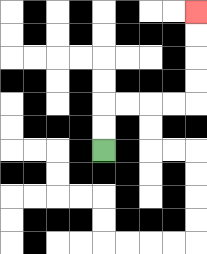{'start': '[4, 6]', 'end': '[8, 0]', 'path_directions': 'U,U,R,R,R,R,U,U,U,U', 'path_coordinates': '[[4, 6], [4, 5], [4, 4], [5, 4], [6, 4], [7, 4], [8, 4], [8, 3], [8, 2], [8, 1], [8, 0]]'}